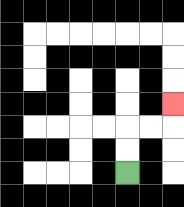{'start': '[5, 7]', 'end': '[7, 4]', 'path_directions': 'U,U,R,R,U', 'path_coordinates': '[[5, 7], [5, 6], [5, 5], [6, 5], [7, 5], [7, 4]]'}